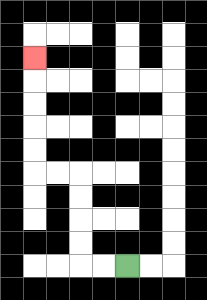{'start': '[5, 11]', 'end': '[1, 2]', 'path_directions': 'L,L,U,U,U,U,L,L,U,U,U,U,U', 'path_coordinates': '[[5, 11], [4, 11], [3, 11], [3, 10], [3, 9], [3, 8], [3, 7], [2, 7], [1, 7], [1, 6], [1, 5], [1, 4], [1, 3], [1, 2]]'}